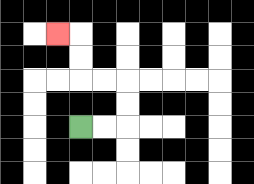{'start': '[3, 5]', 'end': '[2, 1]', 'path_directions': 'R,R,U,U,L,L,U,U,L', 'path_coordinates': '[[3, 5], [4, 5], [5, 5], [5, 4], [5, 3], [4, 3], [3, 3], [3, 2], [3, 1], [2, 1]]'}